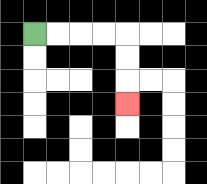{'start': '[1, 1]', 'end': '[5, 4]', 'path_directions': 'R,R,R,R,D,D,D', 'path_coordinates': '[[1, 1], [2, 1], [3, 1], [4, 1], [5, 1], [5, 2], [5, 3], [5, 4]]'}